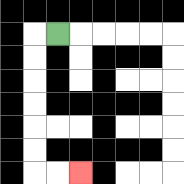{'start': '[2, 1]', 'end': '[3, 7]', 'path_directions': 'L,D,D,D,D,D,D,R,R', 'path_coordinates': '[[2, 1], [1, 1], [1, 2], [1, 3], [1, 4], [1, 5], [1, 6], [1, 7], [2, 7], [3, 7]]'}